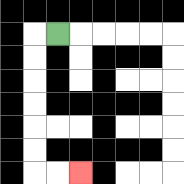{'start': '[2, 1]', 'end': '[3, 7]', 'path_directions': 'L,D,D,D,D,D,D,R,R', 'path_coordinates': '[[2, 1], [1, 1], [1, 2], [1, 3], [1, 4], [1, 5], [1, 6], [1, 7], [2, 7], [3, 7]]'}